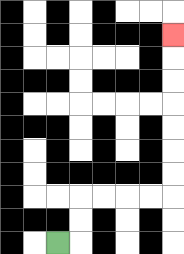{'start': '[2, 10]', 'end': '[7, 1]', 'path_directions': 'R,U,U,R,R,R,R,U,U,U,U,U,U,U', 'path_coordinates': '[[2, 10], [3, 10], [3, 9], [3, 8], [4, 8], [5, 8], [6, 8], [7, 8], [7, 7], [7, 6], [7, 5], [7, 4], [7, 3], [7, 2], [7, 1]]'}